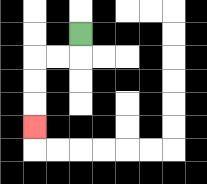{'start': '[3, 1]', 'end': '[1, 5]', 'path_directions': 'D,L,L,D,D,D', 'path_coordinates': '[[3, 1], [3, 2], [2, 2], [1, 2], [1, 3], [1, 4], [1, 5]]'}